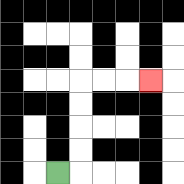{'start': '[2, 7]', 'end': '[6, 3]', 'path_directions': 'R,U,U,U,U,R,R,R', 'path_coordinates': '[[2, 7], [3, 7], [3, 6], [3, 5], [3, 4], [3, 3], [4, 3], [5, 3], [6, 3]]'}